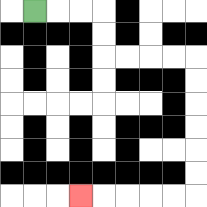{'start': '[1, 0]', 'end': '[3, 8]', 'path_directions': 'R,R,R,D,D,R,R,R,R,D,D,D,D,D,D,L,L,L,L,L', 'path_coordinates': '[[1, 0], [2, 0], [3, 0], [4, 0], [4, 1], [4, 2], [5, 2], [6, 2], [7, 2], [8, 2], [8, 3], [8, 4], [8, 5], [8, 6], [8, 7], [8, 8], [7, 8], [6, 8], [5, 8], [4, 8], [3, 8]]'}